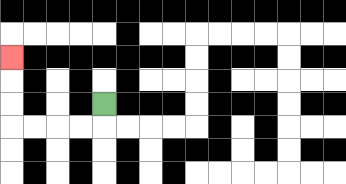{'start': '[4, 4]', 'end': '[0, 2]', 'path_directions': 'D,L,L,L,L,U,U,U', 'path_coordinates': '[[4, 4], [4, 5], [3, 5], [2, 5], [1, 5], [0, 5], [0, 4], [0, 3], [0, 2]]'}